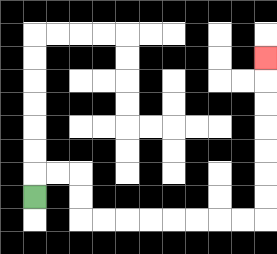{'start': '[1, 8]', 'end': '[11, 2]', 'path_directions': 'U,R,R,D,D,R,R,R,R,R,R,R,R,U,U,U,U,U,U,U', 'path_coordinates': '[[1, 8], [1, 7], [2, 7], [3, 7], [3, 8], [3, 9], [4, 9], [5, 9], [6, 9], [7, 9], [8, 9], [9, 9], [10, 9], [11, 9], [11, 8], [11, 7], [11, 6], [11, 5], [11, 4], [11, 3], [11, 2]]'}